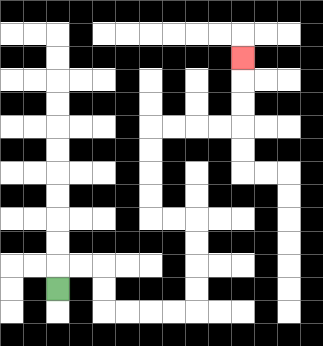{'start': '[2, 12]', 'end': '[10, 2]', 'path_directions': 'U,R,R,D,D,R,R,R,R,U,U,U,U,L,L,U,U,U,U,R,R,R,R,U,U,U', 'path_coordinates': '[[2, 12], [2, 11], [3, 11], [4, 11], [4, 12], [4, 13], [5, 13], [6, 13], [7, 13], [8, 13], [8, 12], [8, 11], [8, 10], [8, 9], [7, 9], [6, 9], [6, 8], [6, 7], [6, 6], [6, 5], [7, 5], [8, 5], [9, 5], [10, 5], [10, 4], [10, 3], [10, 2]]'}